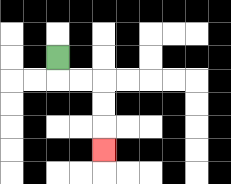{'start': '[2, 2]', 'end': '[4, 6]', 'path_directions': 'D,R,R,D,D,D', 'path_coordinates': '[[2, 2], [2, 3], [3, 3], [4, 3], [4, 4], [4, 5], [4, 6]]'}